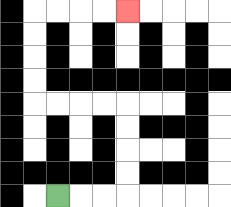{'start': '[2, 8]', 'end': '[5, 0]', 'path_directions': 'R,R,R,U,U,U,U,L,L,L,L,U,U,U,U,R,R,R,R', 'path_coordinates': '[[2, 8], [3, 8], [4, 8], [5, 8], [5, 7], [5, 6], [5, 5], [5, 4], [4, 4], [3, 4], [2, 4], [1, 4], [1, 3], [1, 2], [1, 1], [1, 0], [2, 0], [3, 0], [4, 0], [5, 0]]'}